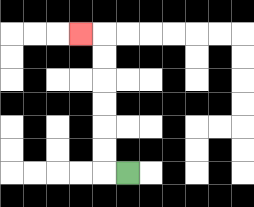{'start': '[5, 7]', 'end': '[3, 1]', 'path_directions': 'L,U,U,U,U,U,U,L', 'path_coordinates': '[[5, 7], [4, 7], [4, 6], [4, 5], [4, 4], [4, 3], [4, 2], [4, 1], [3, 1]]'}